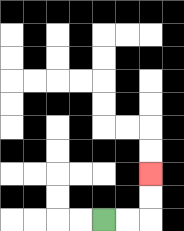{'start': '[4, 9]', 'end': '[6, 7]', 'path_directions': 'R,R,U,U', 'path_coordinates': '[[4, 9], [5, 9], [6, 9], [6, 8], [6, 7]]'}